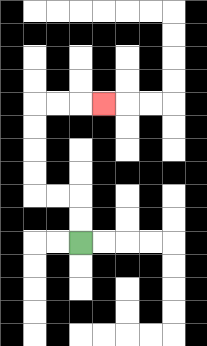{'start': '[3, 10]', 'end': '[4, 4]', 'path_directions': 'U,U,L,L,U,U,U,U,R,R,R', 'path_coordinates': '[[3, 10], [3, 9], [3, 8], [2, 8], [1, 8], [1, 7], [1, 6], [1, 5], [1, 4], [2, 4], [3, 4], [4, 4]]'}